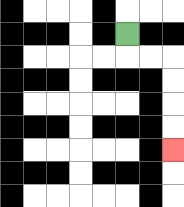{'start': '[5, 1]', 'end': '[7, 6]', 'path_directions': 'D,R,R,D,D,D,D', 'path_coordinates': '[[5, 1], [5, 2], [6, 2], [7, 2], [7, 3], [7, 4], [7, 5], [7, 6]]'}